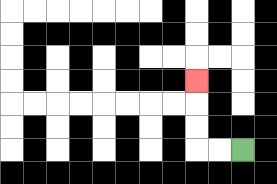{'start': '[10, 6]', 'end': '[8, 3]', 'path_directions': 'L,L,U,U,U', 'path_coordinates': '[[10, 6], [9, 6], [8, 6], [8, 5], [8, 4], [8, 3]]'}